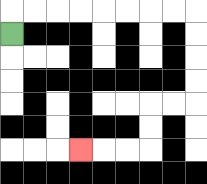{'start': '[0, 1]', 'end': '[3, 6]', 'path_directions': 'U,R,R,R,R,R,R,R,R,D,D,D,D,L,L,D,D,L,L,L', 'path_coordinates': '[[0, 1], [0, 0], [1, 0], [2, 0], [3, 0], [4, 0], [5, 0], [6, 0], [7, 0], [8, 0], [8, 1], [8, 2], [8, 3], [8, 4], [7, 4], [6, 4], [6, 5], [6, 6], [5, 6], [4, 6], [3, 6]]'}